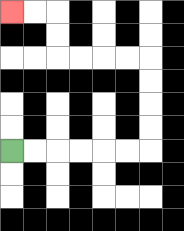{'start': '[0, 6]', 'end': '[0, 0]', 'path_directions': 'R,R,R,R,R,R,U,U,U,U,L,L,L,L,U,U,L,L', 'path_coordinates': '[[0, 6], [1, 6], [2, 6], [3, 6], [4, 6], [5, 6], [6, 6], [6, 5], [6, 4], [6, 3], [6, 2], [5, 2], [4, 2], [3, 2], [2, 2], [2, 1], [2, 0], [1, 0], [0, 0]]'}